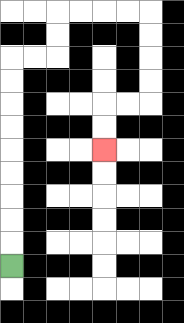{'start': '[0, 11]', 'end': '[4, 6]', 'path_directions': 'U,U,U,U,U,U,U,U,U,R,R,U,U,R,R,R,R,D,D,D,D,L,L,D,D', 'path_coordinates': '[[0, 11], [0, 10], [0, 9], [0, 8], [0, 7], [0, 6], [0, 5], [0, 4], [0, 3], [0, 2], [1, 2], [2, 2], [2, 1], [2, 0], [3, 0], [4, 0], [5, 0], [6, 0], [6, 1], [6, 2], [6, 3], [6, 4], [5, 4], [4, 4], [4, 5], [4, 6]]'}